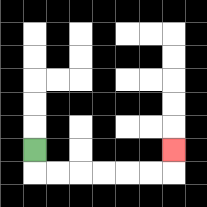{'start': '[1, 6]', 'end': '[7, 6]', 'path_directions': 'D,R,R,R,R,R,R,U', 'path_coordinates': '[[1, 6], [1, 7], [2, 7], [3, 7], [4, 7], [5, 7], [6, 7], [7, 7], [7, 6]]'}